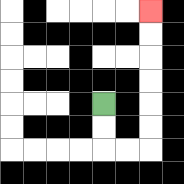{'start': '[4, 4]', 'end': '[6, 0]', 'path_directions': 'D,D,R,R,U,U,U,U,U,U', 'path_coordinates': '[[4, 4], [4, 5], [4, 6], [5, 6], [6, 6], [6, 5], [6, 4], [6, 3], [6, 2], [6, 1], [6, 0]]'}